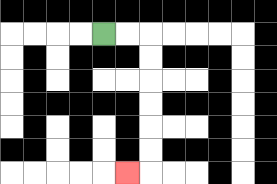{'start': '[4, 1]', 'end': '[5, 7]', 'path_directions': 'R,R,D,D,D,D,D,D,L', 'path_coordinates': '[[4, 1], [5, 1], [6, 1], [6, 2], [6, 3], [6, 4], [6, 5], [6, 6], [6, 7], [5, 7]]'}